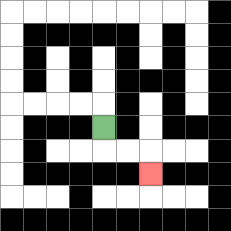{'start': '[4, 5]', 'end': '[6, 7]', 'path_directions': 'D,R,R,D', 'path_coordinates': '[[4, 5], [4, 6], [5, 6], [6, 6], [6, 7]]'}